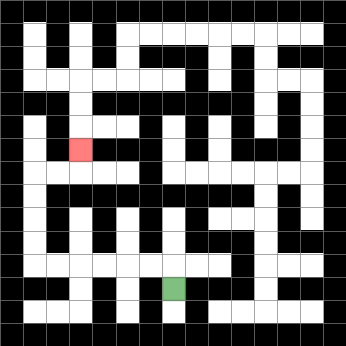{'start': '[7, 12]', 'end': '[3, 6]', 'path_directions': 'U,L,L,L,L,L,L,U,U,U,U,R,R,U', 'path_coordinates': '[[7, 12], [7, 11], [6, 11], [5, 11], [4, 11], [3, 11], [2, 11], [1, 11], [1, 10], [1, 9], [1, 8], [1, 7], [2, 7], [3, 7], [3, 6]]'}